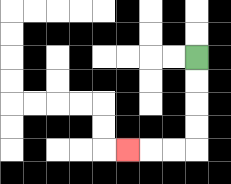{'start': '[8, 2]', 'end': '[5, 6]', 'path_directions': 'D,D,D,D,L,L,L', 'path_coordinates': '[[8, 2], [8, 3], [8, 4], [8, 5], [8, 6], [7, 6], [6, 6], [5, 6]]'}